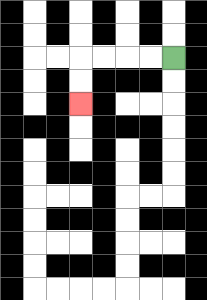{'start': '[7, 2]', 'end': '[3, 4]', 'path_directions': 'L,L,L,L,D,D', 'path_coordinates': '[[7, 2], [6, 2], [5, 2], [4, 2], [3, 2], [3, 3], [3, 4]]'}